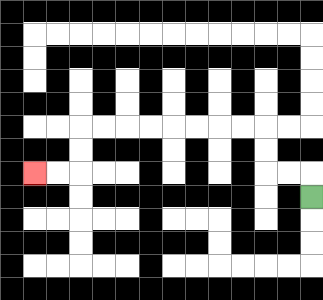{'start': '[13, 8]', 'end': '[1, 7]', 'path_directions': 'U,L,L,U,U,L,L,L,L,L,L,L,L,D,D,L,L', 'path_coordinates': '[[13, 8], [13, 7], [12, 7], [11, 7], [11, 6], [11, 5], [10, 5], [9, 5], [8, 5], [7, 5], [6, 5], [5, 5], [4, 5], [3, 5], [3, 6], [3, 7], [2, 7], [1, 7]]'}